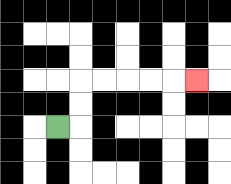{'start': '[2, 5]', 'end': '[8, 3]', 'path_directions': 'R,U,U,R,R,R,R,R', 'path_coordinates': '[[2, 5], [3, 5], [3, 4], [3, 3], [4, 3], [5, 3], [6, 3], [7, 3], [8, 3]]'}